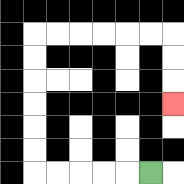{'start': '[6, 7]', 'end': '[7, 4]', 'path_directions': 'L,L,L,L,L,U,U,U,U,U,U,R,R,R,R,R,R,D,D,D', 'path_coordinates': '[[6, 7], [5, 7], [4, 7], [3, 7], [2, 7], [1, 7], [1, 6], [1, 5], [1, 4], [1, 3], [1, 2], [1, 1], [2, 1], [3, 1], [4, 1], [5, 1], [6, 1], [7, 1], [7, 2], [7, 3], [7, 4]]'}